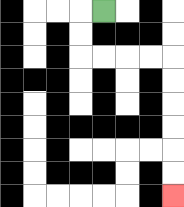{'start': '[4, 0]', 'end': '[7, 8]', 'path_directions': 'L,D,D,R,R,R,R,D,D,D,D,D,D', 'path_coordinates': '[[4, 0], [3, 0], [3, 1], [3, 2], [4, 2], [5, 2], [6, 2], [7, 2], [7, 3], [7, 4], [7, 5], [7, 6], [7, 7], [7, 8]]'}